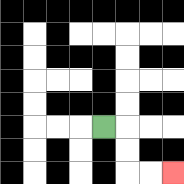{'start': '[4, 5]', 'end': '[7, 7]', 'path_directions': 'R,D,D,R,R', 'path_coordinates': '[[4, 5], [5, 5], [5, 6], [5, 7], [6, 7], [7, 7]]'}